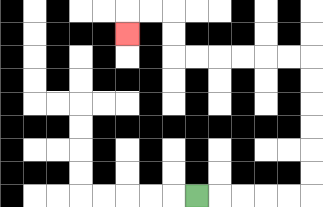{'start': '[8, 8]', 'end': '[5, 1]', 'path_directions': 'R,R,R,R,R,U,U,U,U,U,U,L,L,L,L,L,L,U,U,L,L,D', 'path_coordinates': '[[8, 8], [9, 8], [10, 8], [11, 8], [12, 8], [13, 8], [13, 7], [13, 6], [13, 5], [13, 4], [13, 3], [13, 2], [12, 2], [11, 2], [10, 2], [9, 2], [8, 2], [7, 2], [7, 1], [7, 0], [6, 0], [5, 0], [5, 1]]'}